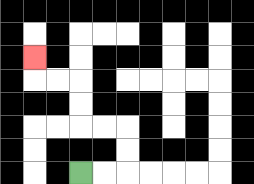{'start': '[3, 7]', 'end': '[1, 2]', 'path_directions': 'R,R,U,U,L,L,U,U,L,L,U', 'path_coordinates': '[[3, 7], [4, 7], [5, 7], [5, 6], [5, 5], [4, 5], [3, 5], [3, 4], [3, 3], [2, 3], [1, 3], [1, 2]]'}